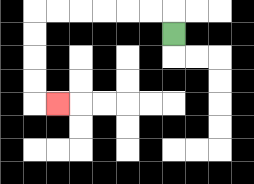{'start': '[7, 1]', 'end': '[2, 4]', 'path_directions': 'U,L,L,L,L,L,L,D,D,D,D,R', 'path_coordinates': '[[7, 1], [7, 0], [6, 0], [5, 0], [4, 0], [3, 0], [2, 0], [1, 0], [1, 1], [1, 2], [1, 3], [1, 4], [2, 4]]'}